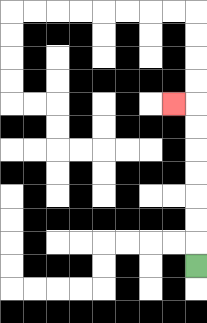{'start': '[8, 11]', 'end': '[7, 4]', 'path_directions': 'U,U,U,U,U,U,U,L', 'path_coordinates': '[[8, 11], [8, 10], [8, 9], [8, 8], [8, 7], [8, 6], [8, 5], [8, 4], [7, 4]]'}